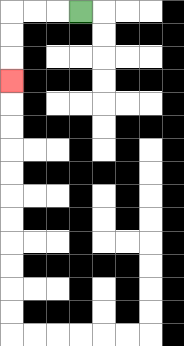{'start': '[3, 0]', 'end': '[0, 3]', 'path_directions': 'L,L,L,D,D,D', 'path_coordinates': '[[3, 0], [2, 0], [1, 0], [0, 0], [0, 1], [0, 2], [0, 3]]'}